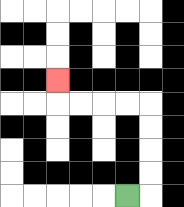{'start': '[5, 8]', 'end': '[2, 3]', 'path_directions': 'R,U,U,U,U,L,L,L,L,U', 'path_coordinates': '[[5, 8], [6, 8], [6, 7], [6, 6], [6, 5], [6, 4], [5, 4], [4, 4], [3, 4], [2, 4], [2, 3]]'}